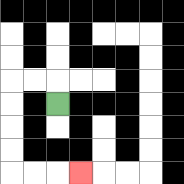{'start': '[2, 4]', 'end': '[3, 7]', 'path_directions': 'U,L,L,D,D,D,D,R,R,R', 'path_coordinates': '[[2, 4], [2, 3], [1, 3], [0, 3], [0, 4], [0, 5], [0, 6], [0, 7], [1, 7], [2, 7], [3, 7]]'}